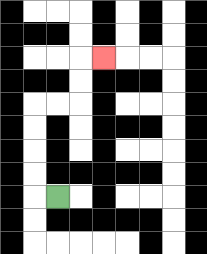{'start': '[2, 8]', 'end': '[4, 2]', 'path_directions': 'L,U,U,U,U,R,R,U,U,R', 'path_coordinates': '[[2, 8], [1, 8], [1, 7], [1, 6], [1, 5], [1, 4], [2, 4], [3, 4], [3, 3], [3, 2], [4, 2]]'}